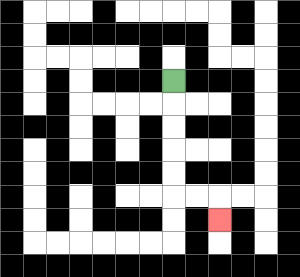{'start': '[7, 3]', 'end': '[9, 9]', 'path_directions': 'D,D,D,D,D,R,R,D', 'path_coordinates': '[[7, 3], [7, 4], [7, 5], [7, 6], [7, 7], [7, 8], [8, 8], [9, 8], [9, 9]]'}